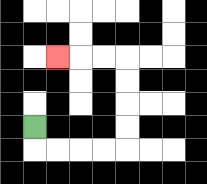{'start': '[1, 5]', 'end': '[2, 2]', 'path_directions': 'D,R,R,R,R,U,U,U,U,L,L,L', 'path_coordinates': '[[1, 5], [1, 6], [2, 6], [3, 6], [4, 6], [5, 6], [5, 5], [5, 4], [5, 3], [5, 2], [4, 2], [3, 2], [2, 2]]'}